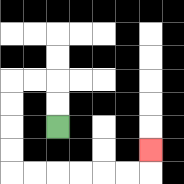{'start': '[2, 5]', 'end': '[6, 6]', 'path_directions': 'U,U,L,L,D,D,D,D,R,R,R,R,R,R,U', 'path_coordinates': '[[2, 5], [2, 4], [2, 3], [1, 3], [0, 3], [0, 4], [0, 5], [0, 6], [0, 7], [1, 7], [2, 7], [3, 7], [4, 7], [5, 7], [6, 7], [6, 6]]'}